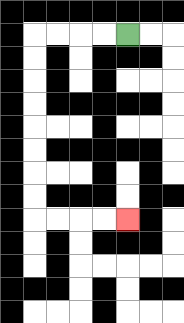{'start': '[5, 1]', 'end': '[5, 9]', 'path_directions': 'L,L,L,L,D,D,D,D,D,D,D,D,R,R,R,R', 'path_coordinates': '[[5, 1], [4, 1], [3, 1], [2, 1], [1, 1], [1, 2], [1, 3], [1, 4], [1, 5], [1, 6], [1, 7], [1, 8], [1, 9], [2, 9], [3, 9], [4, 9], [5, 9]]'}